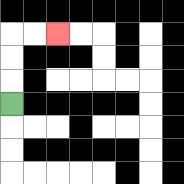{'start': '[0, 4]', 'end': '[2, 1]', 'path_directions': 'U,U,U,R,R', 'path_coordinates': '[[0, 4], [0, 3], [0, 2], [0, 1], [1, 1], [2, 1]]'}